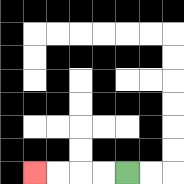{'start': '[5, 7]', 'end': '[1, 7]', 'path_directions': 'L,L,L,L', 'path_coordinates': '[[5, 7], [4, 7], [3, 7], [2, 7], [1, 7]]'}